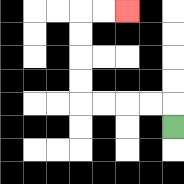{'start': '[7, 5]', 'end': '[5, 0]', 'path_directions': 'U,L,L,L,L,U,U,U,U,R,R', 'path_coordinates': '[[7, 5], [7, 4], [6, 4], [5, 4], [4, 4], [3, 4], [3, 3], [3, 2], [3, 1], [3, 0], [4, 0], [5, 0]]'}